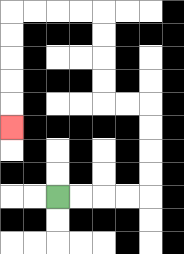{'start': '[2, 8]', 'end': '[0, 5]', 'path_directions': 'R,R,R,R,U,U,U,U,L,L,U,U,U,U,L,L,L,L,D,D,D,D,D', 'path_coordinates': '[[2, 8], [3, 8], [4, 8], [5, 8], [6, 8], [6, 7], [6, 6], [6, 5], [6, 4], [5, 4], [4, 4], [4, 3], [4, 2], [4, 1], [4, 0], [3, 0], [2, 0], [1, 0], [0, 0], [0, 1], [0, 2], [0, 3], [0, 4], [0, 5]]'}